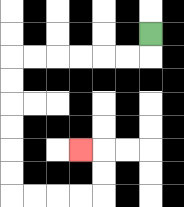{'start': '[6, 1]', 'end': '[3, 6]', 'path_directions': 'D,L,L,L,L,L,L,D,D,D,D,D,D,R,R,R,R,U,U,L', 'path_coordinates': '[[6, 1], [6, 2], [5, 2], [4, 2], [3, 2], [2, 2], [1, 2], [0, 2], [0, 3], [0, 4], [0, 5], [0, 6], [0, 7], [0, 8], [1, 8], [2, 8], [3, 8], [4, 8], [4, 7], [4, 6], [3, 6]]'}